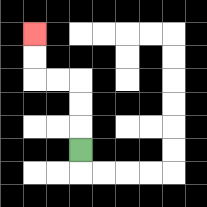{'start': '[3, 6]', 'end': '[1, 1]', 'path_directions': 'U,U,U,L,L,U,U', 'path_coordinates': '[[3, 6], [3, 5], [3, 4], [3, 3], [2, 3], [1, 3], [1, 2], [1, 1]]'}